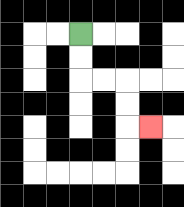{'start': '[3, 1]', 'end': '[6, 5]', 'path_directions': 'D,D,R,R,D,D,R', 'path_coordinates': '[[3, 1], [3, 2], [3, 3], [4, 3], [5, 3], [5, 4], [5, 5], [6, 5]]'}